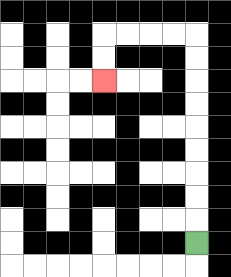{'start': '[8, 10]', 'end': '[4, 3]', 'path_directions': 'U,U,U,U,U,U,U,U,U,L,L,L,L,D,D', 'path_coordinates': '[[8, 10], [8, 9], [8, 8], [8, 7], [8, 6], [8, 5], [8, 4], [8, 3], [8, 2], [8, 1], [7, 1], [6, 1], [5, 1], [4, 1], [4, 2], [4, 3]]'}